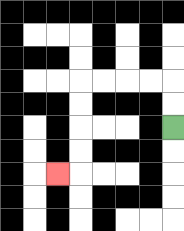{'start': '[7, 5]', 'end': '[2, 7]', 'path_directions': 'U,U,L,L,L,L,D,D,D,D,L', 'path_coordinates': '[[7, 5], [7, 4], [7, 3], [6, 3], [5, 3], [4, 3], [3, 3], [3, 4], [3, 5], [3, 6], [3, 7], [2, 7]]'}